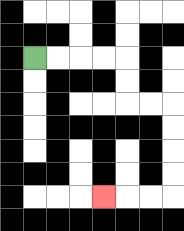{'start': '[1, 2]', 'end': '[4, 8]', 'path_directions': 'R,R,R,R,D,D,R,R,D,D,D,D,L,L,L', 'path_coordinates': '[[1, 2], [2, 2], [3, 2], [4, 2], [5, 2], [5, 3], [5, 4], [6, 4], [7, 4], [7, 5], [7, 6], [7, 7], [7, 8], [6, 8], [5, 8], [4, 8]]'}